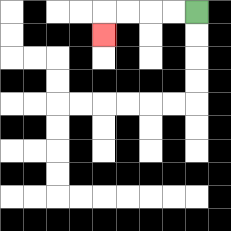{'start': '[8, 0]', 'end': '[4, 1]', 'path_directions': 'L,L,L,L,D', 'path_coordinates': '[[8, 0], [7, 0], [6, 0], [5, 0], [4, 0], [4, 1]]'}